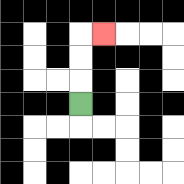{'start': '[3, 4]', 'end': '[4, 1]', 'path_directions': 'U,U,U,R', 'path_coordinates': '[[3, 4], [3, 3], [3, 2], [3, 1], [4, 1]]'}